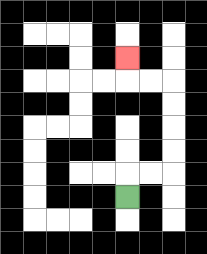{'start': '[5, 8]', 'end': '[5, 2]', 'path_directions': 'U,R,R,U,U,U,U,L,L,U', 'path_coordinates': '[[5, 8], [5, 7], [6, 7], [7, 7], [7, 6], [7, 5], [7, 4], [7, 3], [6, 3], [5, 3], [5, 2]]'}